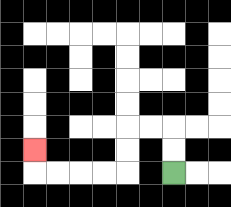{'start': '[7, 7]', 'end': '[1, 6]', 'path_directions': 'U,U,L,L,D,D,L,L,L,L,U', 'path_coordinates': '[[7, 7], [7, 6], [7, 5], [6, 5], [5, 5], [5, 6], [5, 7], [4, 7], [3, 7], [2, 7], [1, 7], [1, 6]]'}